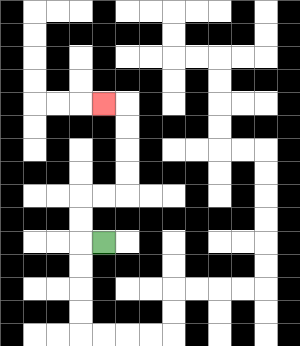{'start': '[4, 10]', 'end': '[4, 4]', 'path_directions': 'L,U,U,R,R,U,U,U,U,L', 'path_coordinates': '[[4, 10], [3, 10], [3, 9], [3, 8], [4, 8], [5, 8], [5, 7], [5, 6], [5, 5], [5, 4], [4, 4]]'}